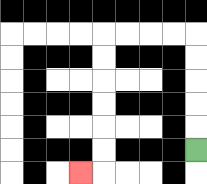{'start': '[8, 6]', 'end': '[3, 7]', 'path_directions': 'U,U,U,U,U,L,L,L,L,D,D,D,D,D,D,L', 'path_coordinates': '[[8, 6], [8, 5], [8, 4], [8, 3], [8, 2], [8, 1], [7, 1], [6, 1], [5, 1], [4, 1], [4, 2], [4, 3], [4, 4], [4, 5], [4, 6], [4, 7], [3, 7]]'}